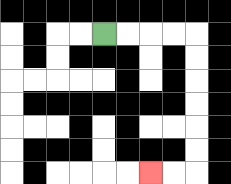{'start': '[4, 1]', 'end': '[6, 7]', 'path_directions': 'R,R,R,R,D,D,D,D,D,D,L,L', 'path_coordinates': '[[4, 1], [5, 1], [6, 1], [7, 1], [8, 1], [8, 2], [8, 3], [8, 4], [8, 5], [8, 6], [8, 7], [7, 7], [6, 7]]'}